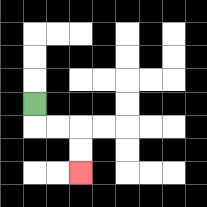{'start': '[1, 4]', 'end': '[3, 7]', 'path_directions': 'D,R,R,D,D', 'path_coordinates': '[[1, 4], [1, 5], [2, 5], [3, 5], [3, 6], [3, 7]]'}